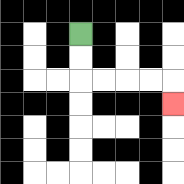{'start': '[3, 1]', 'end': '[7, 4]', 'path_directions': 'D,D,R,R,R,R,D', 'path_coordinates': '[[3, 1], [3, 2], [3, 3], [4, 3], [5, 3], [6, 3], [7, 3], [7, 4]]'}